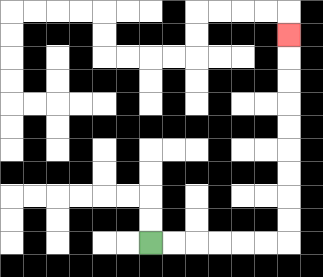{'start': '[6, 10]', 'end': '[12, 1]', 'path_directions': 'R,R,R,R,R,R,U,U,U,U,U,U,U,U,U', 'path_coordinates': '[[6, 10], [7, 10], [8, 10], [9, 10], [10, 10], [11, 10], [12, 10], [12, 9], [12, 8], [12, 7], [12, 6], [12, 5], [12, 4], [12, 3], [12, 2], [12, 1]]'}